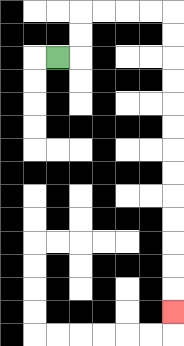{'start': '[2, 2]', 'end': '[7, 13]', 'path_directions': 'R,U,U,R,R,R,R,D,D,D,D,D,D,D,D,D,D,D,D,D', 'path_coordinates': '[[2, 2], [3, 2], [3, 1], [3, 0], [4, 0], [5, 0], [6, 0], [7, 0], [7, 1], [7, 2], [7, 3], [7, 4], [7, 5], [7, 6], [7, 7], [7, 8], [7, 9], [7, 10], [7, 11], [7, 12], [7, 13]]'}